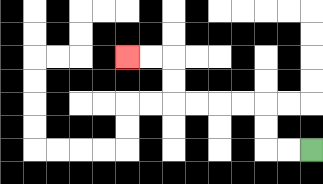{'start': '[13, 6]', 'end': '[5, 2]', 'path_directions': 'L,L,U,U,L,L,L,L,U,U,L,L', 'path_coordinates': '[[13, 6], [12, 6], [11, 6], [11, 5], [11, 4], [10, 4], [9, 4], [8, 4], [7, 4], [7, 3], [7, 2], [6, 2], [5, 2]]'}